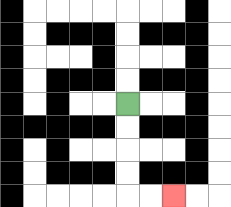{'start': '[5, 4]', 'end': '[7, 8]', 'path_directions': 'D,D,D,D,R,R', 'path_coordinates': '[[5, 4], [5, 5], [5, 6], [5, 7], [5, 8], [6, 8], [7, 8]]'}